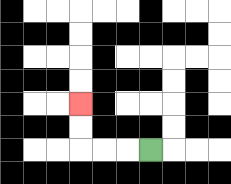{'start': '[6, 6]', 'end': '[3, 4]', 'path_directions': 'L,L,L,U,U', 'path_coordinates': '[[6, 6], [5, 6], [4, 6], [3, 6], [3, 5], [3, 4]]'}